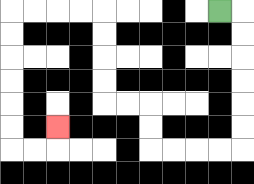{'start': '[9, 0]', 'end': '[2, 5]', 'path_directions': 'R,D,D,D,D,D,D,L,L,L,L,U,U,L,L,U,U,U,U,L,L,L,L,D,D,D,D,D,D,R,R,U', 'path_coordinates': '[[9, 0], [10, 0], [10, 1], [10, 2], [10, 3], [10, 4], [10, 5], [10, 6], [9, 6], [8, 6], [7, 6], [6, 6], [6, 5], [6, 4], [5, 4], [4, 4], [4, 3], [4, 2], [4, 1], [4, 0], [3, 0], [2, 0], [1, 0], [0, 0], [0, 1], [0, 2], [0, 3], [0, 4], [0, 5], [0, 6], [1, 6], [2, 6], [2, 5]]'}